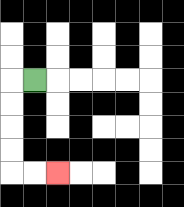{'start': '[1, 3]', 'end': '[2, 7]', 'path_directions': 'L,D,D,D,D,R,R', 'path_coordinates': '[[1, 3], [0, 3], [0, 4], [0, 5], [0, 6], [0, 7], [1, 7], [2, 7]]'}